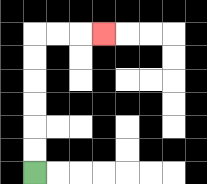{'start': '[1, 7]', 'end': '[4, 1]', 'path_directions': 'U,U,U,U,U,U,R,R,R', 'path_coordinates': '[[1, 7], [1, 6], [1, 5], [1, 4], [1, 3], [1, 2], [1, 1], [2, 1], [3, 1], [4, 1]]'}